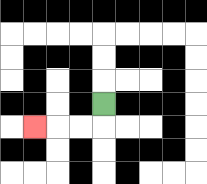{'start': '[4, 4]', 'end': '[1, 5]', 'path_directions': 'D,L,L,L', 'path_coordinates': '[[4, 4], [4, 5], [3, 5], [2, 5], [1, 5]]'}